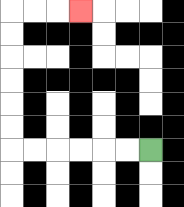{'start': '[6, 6]', 'end': '[3, 0]', 'path_directions': 'L,L,L,L,L,L,U,U,U,U,U,U,R,R,R', 'path_coordinates': '[[6, 6], [5, 6], [4, 6], [3, 6], [2, 6], [1, 6], [0, 6], [0, 5], [0, 4], [0, 3], [0, 2], [0, 1], [0, 0], [1, 0], [2, 0], [3, 0]]'}